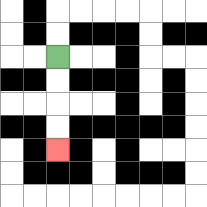{'start': '[2, 2]', 'end': '[2, 6]', 'path_directions': 'D,D,D,D', 'path_coordinates': '[[2, 2], [2, 3], [2, 4], [2, 5], [2, 6]]'}